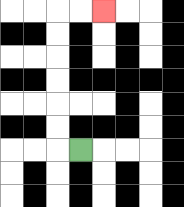{'start': '[3, 6]', 'end': '[4, 0]', 'path_directions': 'L,U,U,U,U,U,U,R,R', 'path_coordinates': '[[3, 6], [2, 6], [2, 5], [2, 4], [2, 3], [2, 2], [2, 1], [2, 0], [3, 0], [4, 0]]'}